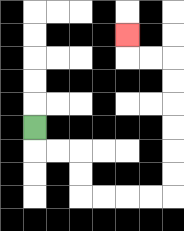{'start': '[1, 5]', 'end': '[5, 1]', 'path_directions': 'D,R,R,D,D,R,R,R,R,U,U,U,U,U,U,L,L,U', 'path_coordinates': '[[1, 5], [1, 6], [2, 6], [3, 6], [3, 7], [3, 8], [4, 8], [5, 8], [6, 8], [7, 8], [7, 7], [7, 6], [7, 5], [7, 4], [7, 3], [7, 2], [6, 2], [5, 2], [5, 1]]'}